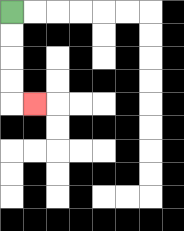{'start': '[0, 0]', 'end': '[1, 4]', 'path_directions': 'D,D,D,D,R', 'path_coordinates': '[[0, 0], [0, 1], [0, 2], [0, 3], [0, 4], [1, 4]]'}